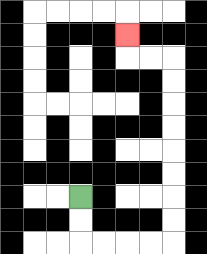{'start': '[3, 8]', 'end': '[5, 1]', 'path_directions': 'D,D,R,R,R,R,U,U,U,U,U,U,U,U,L,L,U', 'path_coordinates': '[[3, 8], [3, 9], [3, 10], [4, 10], [5, 10], [6, 10], [7, 10], [7, 9], [7, 8], [7, 7], [7, 6], [7, 5], [7, 4], [7, 3], [7, 2], [6, 2], [5, 2], [5, 1]]'}